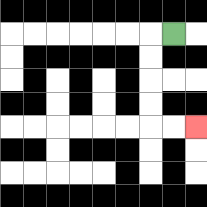{'start': '[7, 1]', 'end': '[8, 5]', 'path_directions': 'L,D,D,D,D,R,R', 'path_coordinates': '[[7, 1], [6, 1], [6, 2], [6, 3], [6, 4], [6, 5], [7, 5], [8, 5]]'}